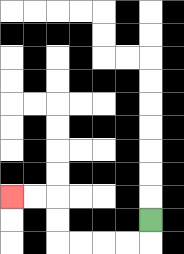{'start': '[6, 9]', 'end': '[0, 8]', 'path_directions': 'D,L,L,L,L,U,U,L,L', 'path_coordinates': '[[6, 9], [6, 10], [5, 10], [4, 10], [3, 10], [2, 10], [2, 9], [2, 8], [1, 8], [0, 8]]'}